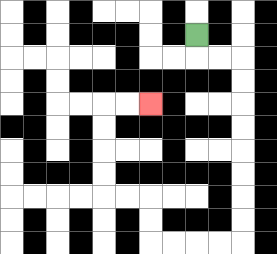{'start': '[8, 1]', 'end': '[6, 4]', 'path_directions': 'D,R,R,D,D,D,D,D,D,D,D,L,L,L,L,U,U,L,L,U,U,U,U,R,R', 'path_coordinates': '[[8, 1], [8, 2], [9, 2], [10, 2], [10, 3], [10, 4], [10, 5], [10, 6], [10, 7], [10, 8], [10, 9], [10, 10], [9, 10], [8, 10], [7, 10], [6, 10], [6, 9], [6, 8], [5, 8], [4, 8], [4, 7], [4, 6], [4, 5], [4, 4], [5, 4], [6, 4]]'}